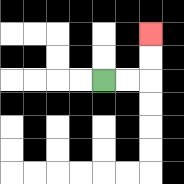{'start': '[4, 3]', 'end': '[6, 1]', 'path_directions': 'R,R,U,U', 'path_coordinates': '[[4, 3], [5, 3], [6, 3], [6, 2], [6, 1]]'}